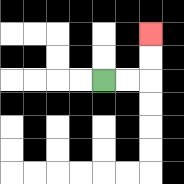{'start': '[4, 3]', 'end': '[6, 1]', 'path_directions': 'R,R,U,U', 'path_coordinates': '[[4, 3], [5, 3], [6, 3], [6, 2], [6, 1]]'}